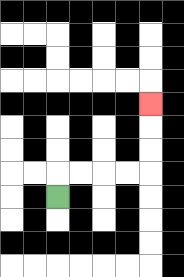{'start': '[2, 8]', 'end': '[6, 4]', 'path_directions': 'U,R,R,R,R,U,U,U', 'path_coordinates': '[[2, 8], [2, 7], [3, 7], [4, 7], [5, 7], [6, 7], [6, 6], [6, 5], [6, 4]]'}